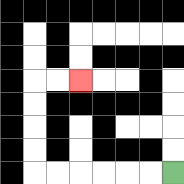{'start': '[7, 7]', 'end': '[3, 3]', 'path_directions': 'L,L,L,L,L,L,U,U,U,U,R,R', 'path_coordinates': '[[7, 7], [6, 7], [5, 7], [4, 7], [3, 7], [2, 7], [1, 7], [1, 6], [1, 5], [1, 4], [1, 3], [2, 3], [3, 3]]'}